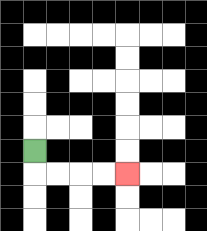{'start': '[1, 6]', 'end': '[5, 7]', 'path_directions': 'D,R,R,R,R', 'path_coordinates': '[[1, 6], [1, 7], [2, 7], [3, 7], [4, 7], [5, 7]]'}